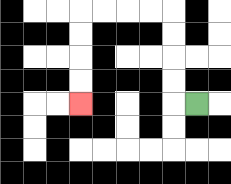{'start': '[8, 4]', 'end': '[3, 4]', 'path_directions': 'L,U,U,U,U,L,L,L,L,D,D,D,D', 'path_coordinates': '[[8, 4], [7, 4], [7, 3], [7, 2], [7, 1], [7, 0], [6, 0], [5, 0], [4, 0], [3, 0], [3, 1], [3, 2], [3, 3], [3, 4]]'}